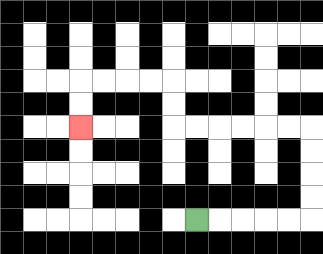{'start': '[8, 9]', 'end': '[3, 5]', 'path_directions': 'R,R,R,R,R,U,U,U,U,L,L,L,L,L,L,U,U,L,L,L,L,D,D', 'path_coordinates': '[[8, 9], [9, 9], [10, 9], [11, 9], [12, 9], [13, 9], [13, 8], [13, 7], [13, 6], [13, 5], [12, 5], [11, 5], [10, 5], [9, 5], [8, 5], [7, 5], [7, 4], [7, 3], [6, 3], [5, 3], [4, 3], [3, 3], [3, 4], [3, 5]]'}